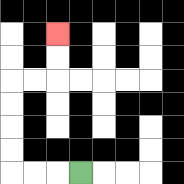{'start': '[3, 7]', 'end': '[2, 1]', 'path_directions': 'L,L,L,U,U,U,U,R,R,U,U', 'path_coordinates': '[[3, 7], [2, 7], [1, 7], [0, 7], [0, 6], [0, 5], [0, 4], [0, 3], [1, 3], [2, 3], [2, 2], [2, 1]]'}